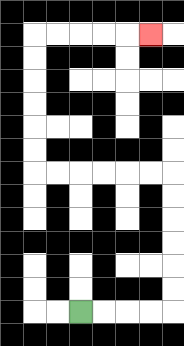{'start': '[3, 13]', 'end': '[6, 1]', 'path_directions': 'R,R,R,R,U,U,U,U,U,U,L,L,L,L,L,L,U,U,U,U,U,U,R,R,R,R,R', 'path_coordinates': '[[3, 13], [4, 13], [5, 13], [6, 13], [7, 13], [7, 12], [7, 11], [7, 10], [7, 9], [7, 8], [7, 7], [6, 7], [5, 7], [4, 7], [3, 7], [2, 7], [1, 7], [1, 6], [1, 5], [1, 4], [1, 3], [1, 2], [1, 1], [2, 1], [3, 1], [4, 1], [5, 1], [6, 1]]'}